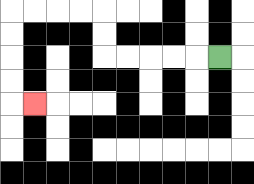{'start': '[9, 2]', 'end': '[1, 4]', 'path_directions': 'L,L,L,L,L,U,U,L,L,L,L,D,D,D,D,R', 'path_coordinates': '[[9, 2], [8, 2], [7, 2], [6, 2], [5, 2], [4, 2], [4, 1], [4, 0], [3, 0], [2, 0], [1, 0], [0, 0], [0, 1], [0, 2], [0, 3], [0, 4], [1, 4]]'}